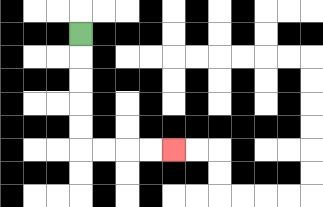{'start': '[3, 1]', 'end': '[7, 6]', 'path_directions': 'D,D,D,D,D,R,R,R,R', 'path_coordinates': '[[3, 1], [3, 2], [3, 3], [3, 4], [3, 5], [3, 6], [4, 6], [5, 6], [6, 6], [7, 6]]'}